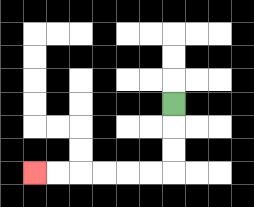{'start': '[7, 4]', 'end': '[1, 7]', 'path_directions': 'D,D,D,L,L,L,L,L,L', 'path_coordinates': '[[7, 4], [7, 5], [7, 6], [7, 7], [6, 7], [5, 7], [4, 7], [3, 7], [2, 7], [1, 7]]'}